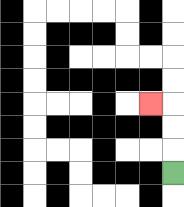{'start': '[7, 7]', 'end': '[6, 4]', 'path_directions': 'U,U,U,L', 'path_coordinates': '[[7, 7], [7, 6], [7, 5], [7, 4], [6, 4]]'}